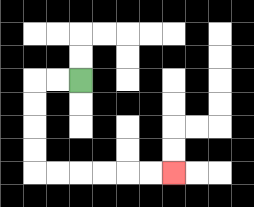{'start': '[3, 3]', 'end': '[7, 7]', 'path_directions': 'L,L,D,D,D,D,R,R,R,R,R,R', 'path_coordinates': '[[3, 3], [2, 3], [1, 3], [1, 4], [1, 5], [1, 6], [1, 7], [2, 7], [3, 7], [4, 7], [5, 7], [6, 7], [7, 7]]'}